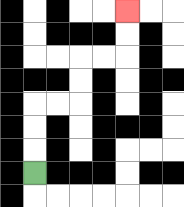{'start': '[1, 7]', 'end': '[5, 0]', 'path_directions': 'U,U,U,R,R,U,U,R,R,U,U', 'path_coordinates': '[[1, 7], [1, 6], [1, 5], [1, 4], [2, 4], [3, 4], [3, 3], [3, 2], [4, 2], [5, 2], [5, 1], [5, 0]]'}